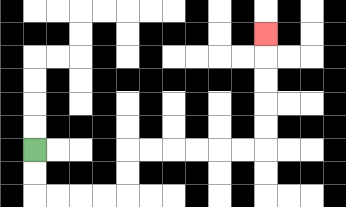{'start': '[1, 6]', 'end': '[11, 1]', 'path_directions': 'D,D,R,R,R,R,U,U,R,R,R,R,R,R,U,U,U,U,U', 'path_coordinates': '[[1, 6], [1, 7], [1, 8], [2, 8], [3, 8], [4, 8], [5, 8], [5, 7], [5, 6], [6, 6], [7, 6], [8, 6], [9, 6], [10, 6], [11, 6], [11, 5], [11, 4], [11, 3], [11, 2], [11, 1]]'}